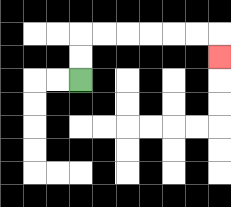{'start': '[3, 3]', 'end': '[9, 2]', 'path_directions': 'U,U,R,R,R,R,R,R,D', 'path_coordinates': '[[3, 3], [3, 2], [3, 1], [4, 1], [5, 1], [6, 1], [7, 1], [8, 1], [9, 1], [9, 2]]'}